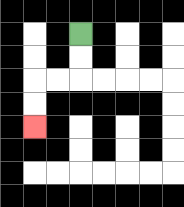{'start': '[3, 1]', 'end': '[1, 5]', 'path_directions': 'D,D,L,L,D,D', 'path_coordinates': '[[3, 1], [3, 2], [3, 3], [2, 3], [1, 3], [1, 4], [1, 5]]'}